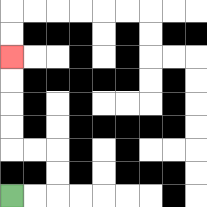{'start': '[0, 8]', 'end': '[0, 2]', 'path_directions': 'R,R,U,U,L,L,U,U,U,U', 'path_coordinates': '[[0, 8], [1, 8], [2, 8], [2, 7], [2, 6], [1, 6], [0, 6], [0, 5], [0, 4], [0, 3], [0, 2]]'}